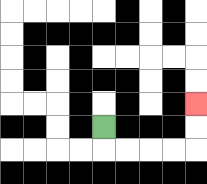{'start': '[4, 5]', 'end': '[8, 4]', 'path_directions': 'D,R,R,R,R,U,U', 'path_coordinates': '[[4, 5], [4, 6], [5, 6], [6, 6], [7, 6], [8, 6], [8, 5], [8, 4]]'}